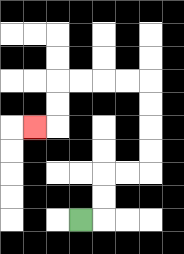{'start': '[3, 9]', 'end': '[1, 5]', 'path_directions': 'R,U,U,R,R,U,U,U,U,L,L,L,L,D,D,L', 'path_coordinates': '[[3, 9], [4, 9], [4, 8], [4, 7], [5, 7], [6, 7], [6, 6], [6, 5], [6, 4], [6, 3], [5, 3], [4, 3], [3, 3], [2, 3], [2, 4], [2, 5], [1, 5]]'}